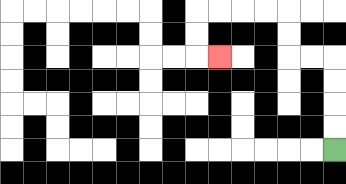{'start': '[14, 6]', 'end': '[9, 2]', 'path_directions': 'U,U,U,U,L,L,U,U,L,L,L,L,D,D,R', 'path_coordinates': '[[14, 6], [14, 5], [14, 4], [14, 3], [14, 2], [13, 2], [12, 2], [12, 1], [12, 0], [11, 0], [10, 0], [9, 0], [8, 0], [8, 1], [8, 2], [9, 2]]'}